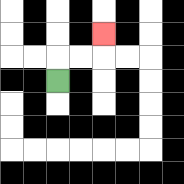{'start': '[2, 3]', 'end': '[4, 1]', 'path_directions': 'U,R,R,U', 'path_coordinates': '[[2, 3], [2, 2], [3, 2], [4, 2], [4, 1]]'}